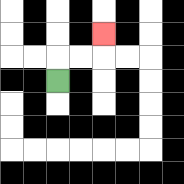{'start': '[2, 3]', 'end': '[4, 1]', 'path_directions': 'U,R,R,U', 'path_coordinates': '[[2, 3], [2, 2], [3, 2], [4, 2], [4, 1]]'}